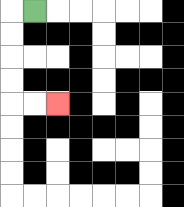{'start': '[1, 0]', 'end': '[2, 4]', 'path_directions': 'L,D,D,D,D,R,R', 'path_coordinates': '[[1, 0], [0, 0], [0, 1], [0, 2], [0, 3], [0, 4], [1, 4], [2, 4]]'}